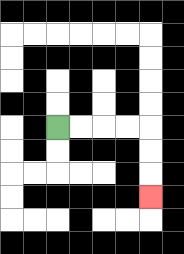{'start': '[2, 5]', 'end': '[6, 8]', 'path_directions': 'R,R,R,R,D,D,D', 'path_coordinates': '[[2, 5], [3, 5], [4, 5], [5, 5], [6, 5], [6, 6], [6, 7], [6, 8]]'}